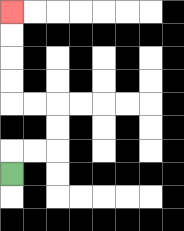{'start': '[0, 7]', 'end': '[0, 0]', 'path_directions': 'U,R,R,U,U,L,L,U,U,U,U', 'path_coordinates': '[[0, 7], [0, 6], [1, 6], [2, 6], [2, 5], [2, 4], [1, 4], [0, 4], [0, 3], [0, 2], [0, 1], [0, 0]]'}